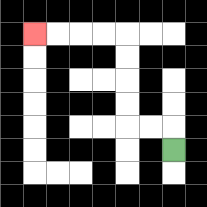{'start': '[7, 6]', 'end': '[1, 1]', 'path_directions': 'U,L,L,U,U,U,U,L,L,L,L', 'path_coordinates': '[[7, 6], [7, 5], [6, 5], [5, 5], [5, 4], [5, 3], [5, 2], [5, 1], [4, 1], [3, 1], [2, 1], [1, 1]]'}